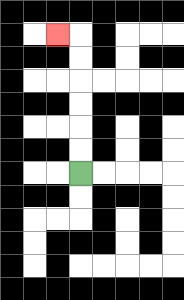{'start': '[3, 7]', 'end': '[2, 1]', 'path_directions': 'U,U,U,U,U,U,L', 'path_coordinates': '[[3, 7], [3, 6], [3, 5], [3, 4], [3, 3], [3, 2], [3, 1], [2, 1]]'}